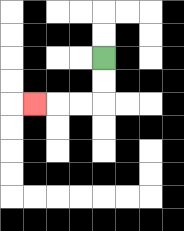{'start': '[4, 2]', 'end': '[1, 4]', 'path_directions': 'D,D,L,L,L', 'path_coordinates': '[[4, 2], [4, 3], [4, 4], [3, 4], [2, 4], [1, 4]]'}